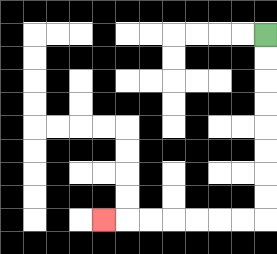{'start': '[11, 1]', 'end': '[4, 9]', 'path_directions': 'D,D,D,D,D,D,D,D,L,L,L,L,L,L,L', 'path_coordinates': '[[11, 1], [11, 2], [11, 3], [11, 4], [11, 5], [11, 6], [11, 7], [11, 8], [11, 9], [10, 9], [9, 9], [8, 9], [7, 9], [6, 9], [5, 9], [4, 9]]'}